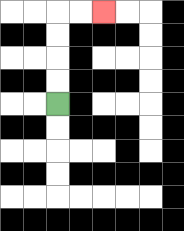{'start': '[2, 4]', 'end': '[4, 0]', 'path_directions': 'U,U,U,U,R,R', 'path_coordinates': '[[2, 4], [2, 3], [2, 2], [2, 1], [2, 0], [3, 0], [4, 0]]'}